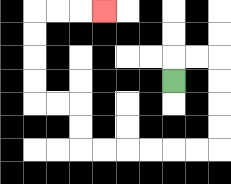{'start': '[7, 3]', 'end': '[4, 0]', 'path_directions': 'U,R,R,D,D,D,D,L,L,L,L,L,L,U,U,L,L,U,U,U,U,R,R,R', 'path_coordinates': '[[7, 3], [7, 2], [8, 2], [9, 2], [9, 3], [9, 4], [9, 5], [9, 6], [8, 6], [7, 6], [6, 6], [5, 6], [4, 6], [3, 6], [3, 5], [3, 4], [2, 4], [1, 4], [1, 3], [1, 2], [1, 1], [1, 0], [2, 0], [3, 0], [4, 0]]'}